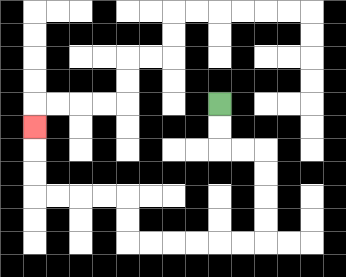{'start': '[9, 4]', 'end': '[1, 5]', 'path_directions': 'D,D,R,R,D,D,D,D,L,L,L,L,L,L,U,U,L,L,L,L,U,U,U', 'path_coordinates': '[[9, 4], [9, 5], [9, 6], [10, 6], [11, 6], [11, 7], [11, 8], [11, 9], [11, 10], [10, 10], [9, 10], [8, 10], [7, 10], [6, 10], [5, 10], [5, 9], [5, 8], [4, 8], [3, 8], [2, 8], [1, 8], [1, 7], [1, 6], [1, 5]]'}